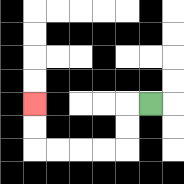{'start': '[6, 4]', 'end': '[1, 4]', 'path_directions': 'L,D,D,L,L,L,L,U,U', 'path_coordinates': '[[6, 4], [5, 4], [5, 5], [5, 6], [4, 6], [3, 6], [2, 6], [1, 6], [1, 5], [1, 4]]'}